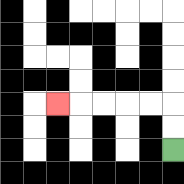{'start': '[7, 6]', 'end': '[2, 4]', 'path_directions': 'U,U,L,L,L,L,L', 'path_coordinates': '[[7, 6], [7, 5], [7, 4], [6, 4], [5, 4], [4, 4], [3, 4], [2, 4]]'}